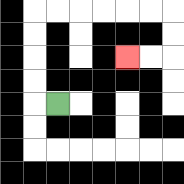{'start': '[2, 4]', 'end': '[5, 2]', 'path_directions': 'L,U,U,U,U,R,R,R,R,R,R,D,D,L,L', 'path_coordinates': '[[2, 4], [1, 4], [1, 3], [1, 2], [1, 1], [1, 0], [2, 0], [3, 0], [4, 0], [5, 0], [6, 0], [7, 0], [7, 1], [7, 2], [6, 2], [5, 2]]'}